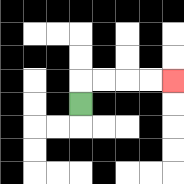{'start': '[3, 4]', 'end': '[7, 3]', 'path_directions': 'U,R,R,R,R', 'path_coordinates': '[[3, 4], [3, 3], [4, 3], [5, 3], [6, 3], [7, 3]]'}